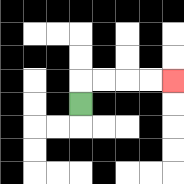{'start': '[3, 4]', 'end': '[7, 3]', 'path_directions': 'U,R,R,R,R', 'path_coordinates': '[[3, 4], [3, 3], [4, 3], [5, 3], [6, 3], [7, 3]]'}